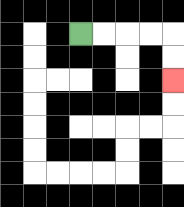{'start': '[3, 1]', 'end': '[7, 3]', 'path_directions': 'R,R,R,R,D,D', 'path_coordinates': '[[3, 1], [4, 1], [5, 1], [6, 1], [7, 1], [7, 2], [7, 3]]'}